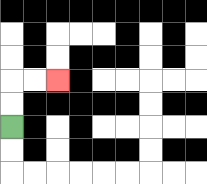{'start': '[0, 5]', 'end': '[2, 3]', 'path_directions': 'U,U,R,R', 'path_coordinates': '[[0, 5], [0, 4], [0, 3], [1, 3], [2, 3]]'}